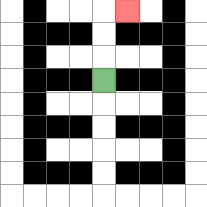{'start': '[4, 3]', 'end': '[5, 0]', 'path_directions': 'U,U,U,R', 'path_coordinates': '[[4, 3], [4, 2], [4, 1], [4, 0], [5, 0]]'}